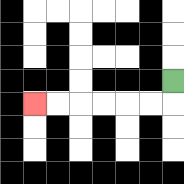{'start': '[7, 3]', 'end': '[1, 4]', 'path_directions': 'D,L,L,L,L,L,L', 'path_coordinates': '[[7, 3], [7, 4], [6, 4], [5, 4], [4, 4], [3, 4], [2, 4], [1, 4]]'}